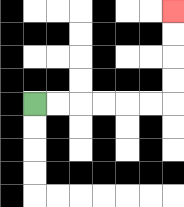{'start': '[1, 4]', 'end': '[7, 0]', 'path_directions': 'R,R,R,R,R,R,U,U,U,U', 'path_coordinates': '[[1, 4], [2, 4], [3, 4], [4, 4], [5, 4], [6, 4], [7, 4], [7, 3], [7, 2], [7, 1], [7, 0]]'}